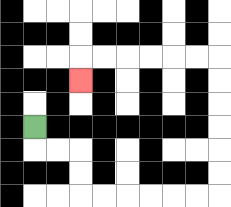{'start': '[1, 5]', 'end': '[3, 3]', 'path_directions': 'D,R,R,D,D,R,R,R,R,R,R,U,U,U,U,U,U,L,L,L,L,L,L,D', 'path_coordinates': '[[1, 5], [1, 6], [2, 6], [3, 6], [3, 7], [3, 8], [4, 8], [5, 8], [6, 8], [7, 8], [8, 8], [9, 8], [9, 7], [9, 6], [9, 5], [9, 4], [9, 3], [9, 2], [8, 2], [7, 2], [6, 2], [5, 2], [4, 2], [3, 2], [3, 3]]'}